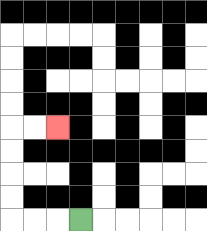{'start': '[3, 9]', 'end': '[2, 5]', 'path_directions': 'L,L,L,U,U,U,U,R,R', 'path_coordinates': '[[3, 9], [2, 9], [1, 9], [0, 9], [0, 8], [0, 7], [0, 6], [0, 5], [1, 5], [2, 5]]'}